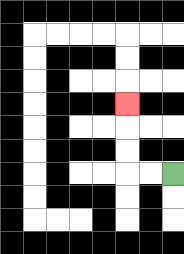{'start': '[7, 7]', 'end': '[5, 4]', 'path_directions': 'L,L,U,U,U', 'path_coordinates': '[[7, 7], [6, 7], [5, 7], [5, 6], [5, 5], [5, 4]]'}